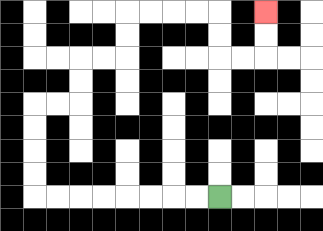{'start': '[9, 8]', 'end': '[11, 0]', 'path_directions': 'L,L,L,L,L,L,L,L,U,U,U,U,R,R,U,U,R,R,U,U,R,R,R,R,D,D,R,R,U,U', 'path_coordinates': '[[9, 8], [8, 8], [7, 8], [6, 8], [5, 8], [4, 8], [3, 8], [2, 8], [1, 8], [1, 7], [1, 6], [1, 5], [1, 4], [2, 4], [3, 4], [3, 3], [3, 2], [4, 2], [5, 2], [5, 1], [5, 0], [6, 0], [7, 0], [8, 0], [9, 0], [9, 1], [9, 2], [10, 2], [11, 2], [11, 1], [11, 0]]'}